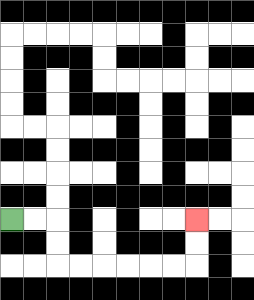{'start': '[0, 9]', 'end': '[8, 9]', 'path_directions': 'R,R,D,D,R,R,R,R,R,R,U,U', 'path_coordinates': '[[0, 9], [1, 9], [2, 9], [2, 10], [2, 11], [3, 11], [4, 11], [5, 11], [6, 11], [7, 11], [8, 11], [8, 10], [8, 9]]'}